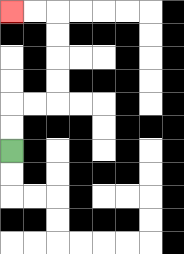{'start': '[0, 6]', 'end': '[0, 0]', 'path_directions': 'U,U,R,R,U,U,U,U,L,L', 'path_coordinates': '[[0, 6], [0, 5], [0, 4], [1, 4], [2, 4], [2, 3], [2, 2], [2, 1], [2, 0], [1, 0], [0, 0]]'}